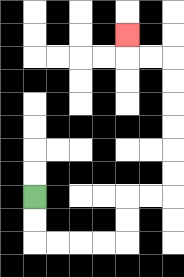{'start': '[1, 8]', 'end': '[5, 1]', 'path_directions': 'D,D,R,R,R,R,U,U,R,R,U,U,U,U,U,U,L,L,U', 'path_coordinates': '[[1, 8], [1, 9], [1, 10], [2, 10], [3, 10], [4, 10], [5, 10], [5, 9], [5, 8], [6, 8], [7, 8], [7, 7], [7, 6], [7, 5], [7, 4], [7, 3], [7, 2], [6, 2], [5, 2], [5, 1]]'}